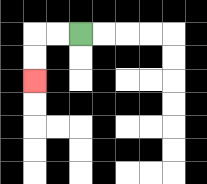{'start': '[3, 1]', 'end': '[1, 3]', 'path_directions': 'L,L,D,D', 'path_coordinates': '[[3, 1], [2, 1], [1, 1], [1, 2], [1, 3]]'}